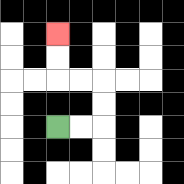{'start': '[2, 5]', 'end': '[2, 1]', 'path_directions': 'R,R,U,U,L,L,U,U', 'path_coordinates': '[[2, 5], [3, 5], [4, 5], [4, 4], [4, 3], [3, 3], [2, 3], [2, 2], [2, 1]]'}